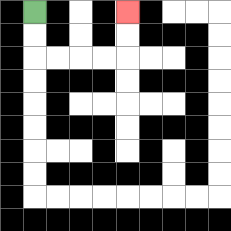{'start': '[1, 0]', 'end': '[5, 0]', 'path_directions': 'D,D,R,R,R,R,U,U', 'path_coordinates': '[[1, 0], [1, 1], [1, 2], [2, 2], [3, 2], [4, 2], [5, 2], [5, 1], [5, 0]]'}